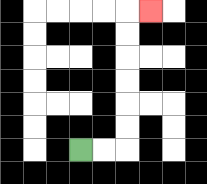{'start': '[3, 6]', 'end': '[6, 0]', 'path_directions': 'R,R,U,U,U,U,U,U,R', 'path_coordinates': '[[3, 6], [4, 6], [5, 6], [5, 5], [5, 4], [5, 3], [5, 2], [5, 1], [5, 0], [6, 0]]'}